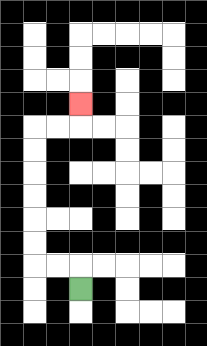{'start': '[3, 12]', 'end': '[3, 4]', 'path_directions': 'U,L,L,U,U,U,U,U,U,R,R,U', 'path_coordinates': '[[3, 12], [3, 11], [2, 11], [1, 11], [1, 10], [1, 9], [1, 8], [1, 7], [1, 6], [1, 5], [2, 5], [3, 5], [3, 4]]'}